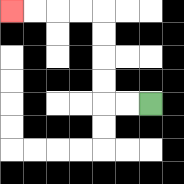{'start': '[6, 4]', 'end': '[0, 0]', 'path_directions': 'L,L,U,U,U,U,L,L,L,L', 'path_coordinates': '[[6, 4], [5, 4], [4, 4], [4, 3], [4, 2], [4, 1], [4, 0], [3, 0], [2, 0], [1, 0], [0, 0]]'}